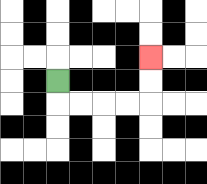{'start': '[2, 3]', 'end': '[6, 2]', 'path_directions': 'D,R,R,R,R,U,U', 'path_coordinates': '[[2, 3], [2, 4], [3, 4], [4, 4], [5, 4], [6, 4], [6, 3], [6, 2]]'}